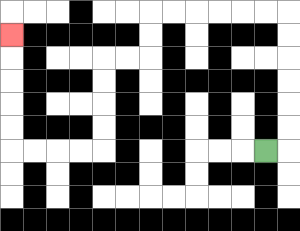{'start': '[11, 6]', 'end': '[0, 1]', 'path_directions': 'R,U,U,U,U,U,U,L,L,L,L,L,L,D,D,L,L,D,D,D,D,L,L,L,L,U,U,U,U,U', 'path_coordinates': '[[11, 6], [12, 6], [12, 5], [12, 4], [12, 3], [12, 2], [12, 1], [12, 0], [11, 0], [10, 0], [9, 0], [8, 0], [7, 0], [6, 0], [6, 1], [6, 2], [5, 2], [4, 2], [4, 3], [4, 4], [4, 5], [4, 6], [3, 6], [2, 6], [1, 6], [0, 6], [0, 5], [0, 4], [0, 3], [0, 2], [0, 1]]'}